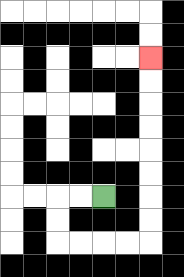{'start': '[4, 8]', 'end': '[6, 2]', 'path_directions': 'L,L,D,D,R,R,R,R,U,U,U,U,U,U,U,U', 'path_coordinates': '[[4, 8], [3, 8], [2, 8], [2, 9], [2, 10], [3, 10], [4, 10], [5, 10], [6, 10], [6, 9], [6, 8], [6, 7], [6, 6], [6, 5], [6, 4], [6, 3], [6, 2]]'}